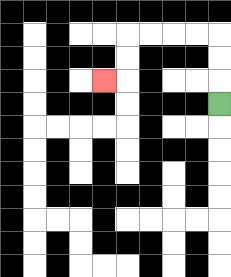{'start': '[9, 4]', 'end': '[4, 3]', 'path_directions': 'U,U,U,L,L,L,L,D,D,L', 'path_coordinates': '[[9, 4], [9, 3], [9, 2], [9, 1], [8, 1], [7, 1], [6, 1], [5, 1], [5, 2], [5, 3], [4, 3]]'}